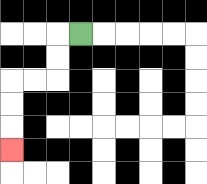{'start': '[3, 1]', 'end': '[0, 6]', 'path_directions': 'L,D,D,L,L,D,D,D', 'path_coordinates': '[[3, 1], [2, 1], [2, 2], [2, 3], [1, 3], [0, 3], [0, 4], [0, 5], [0, 6]]'}